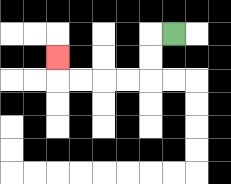{'start': '[7, 1]', 'end': '[2, 2]', 'path_directions': 'L,D,D,L,L,L,L,U', 'path_coordinates': '[[7, 1], [6, 1], [6, 2], [6, 3], [5, 3], [4, 3], [3, 3], [2, 3], [2, 2]]'}